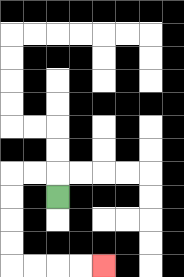{'start': '[2, 8]', 'end': '[4, 11]', 'path_directions': 'U,L,L,D,D,D,D,R,R,R,R', 'path_coordinates': '[[2, 8], [2, 7], [1, 7], [0, 7], [0, 8], [0, 9], [0, 10], [0, 11], [1, 11], [2, 11], [3, 11], [4, 11]]'}